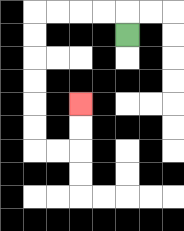{'start': '[5, 1]', 'end': '[3, 4]', 'path_directions': 'U,L,L,L,L,D,D,D,D,D,D,R,R,U,U', 'path_coordinates': '[[5, 1], [5, 0], [4, 0], [3, 0], [2, 0], [1, 0], [1, 1], [1, 2], [1, 3], [1, 4], [1, 5], [1, 6], [2, 6], [3, 6], [3, 5], [3, 4]]'}